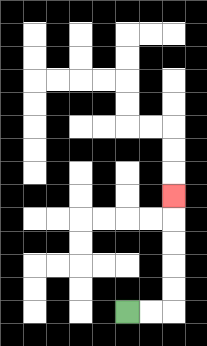{'start': '[5, 13]', 'end': '[7, 8]', 'path_directions': 'R,R,U,U,U,U,U', 'path_coordinates': '[[5, 13], [6, 13], [7, 13], [7, 12], [7, 11], [7, 10], [7, 9], [7, 8]]'}